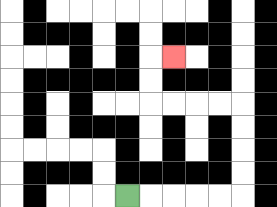{'start': '[5, 8]', 'end': '[7, 2]', 'path_directions': 'R,R,R,R,R,U,U,U,U,L,L,L,L,U,U,R', 'path_coordinates': '[[5, 8], [6, 8], [7, 8], [8, 8], [9, 8], [10, 8], [10, 7], [10, 6], [10, 5], [10, 4], [9, 4], [8, 4], [7, 4], [6, 4], [6, 3], [6, 2], [7, 2]]'}